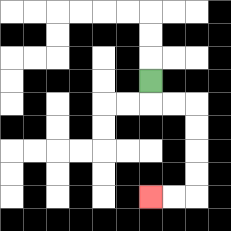{'start': '[6, 3]', 'end': '[6, 8]', 'path_directions': 'D,R,R,D,D,D,D,L,L', 'path_coordinates': '[[6, 3], [6, 4], [7, 4], [8, 4], [8, 5], [8, 6], [8, 7], [8, 8], [7, 8], [6, 8]]'}